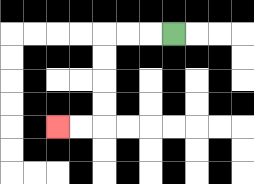{'start': '[7, 1]', 'end': '[2, 5]', 'path_directions': 'L,L,L,D,D,D,D,L,L', 'path_coordinates': '[[7, 1], [6, 1], [5, 1], [4, 1], [4, 2], [4, 3], [4, 4], [4, 5], [3, 5], [2, 5]]'}